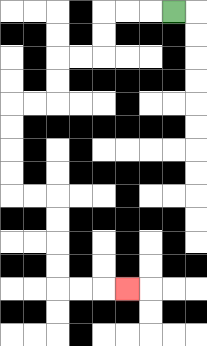{'start': '[7, 0]', 'end': '[5, 12]', 'path_directions': 'L,L,L,D,D,L,L,D,D,L,L,D,D,D,D,R,R,D,D,D,D,R,R,R', 'path_coordinates': '[[7, 0], [6, 0], [5, 0], [4, 0], [4, 1], [4, 2], [3, 2], [2, 2], [2, 3], [2, 4], [1, 4], [0, 4], [0, 5], [0, 6], [0, 7], [0, 8], [1, 8], [2, 8], [2, 9], [2, 10], [2, 11], [2, 12], [3, 12], [4, 12], [5, 12]]'}